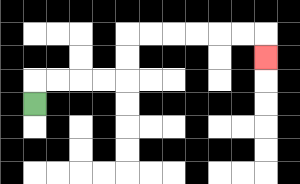{'start': '[1, 4]', 'end': '[11, 2]', 'path_directions': 'U,R,R,R,R,U,U,R,R,R,R,R,R,D', 'path_coordinates': '[[1, 4], [1, 3], [2, 3], [3, 3], [4, 3], [5, 3], [5, 2], [5, 1], [6, 1], [7, 1], [8, 1], [9, 1], [10, 1], [11, 1], [11, 2]]'}